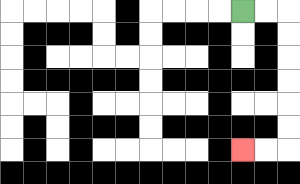{'start': '[10, 0]', 'end': '[10, 6]', 'path_directions': 'R,R,D,D,D,D,D,D,L,L', 'path_coordinates': '[[10, 0], [11, 0], [12, 0], [12, 1], [12, 2], [12, 3], [12, 4], [12, 5], [12, 6], [11, 6], [10, 6]]'}